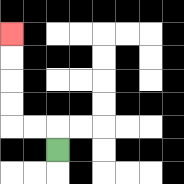{'start': '[2, 6]', 'end': '[0, 1]', 'path_directions': 'U,L,L,U,U,U,U', 'path_coordinates': '[[2, 6], [2, 5], [1, 5], [0, 5], [0, 4], [0, 3], [0, 2], [0, 1]]'}